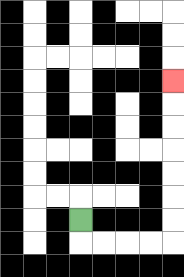{'start': '[3, 9]', 'end': '[7, 3]', 'path_directions': 'D,R,R,R,R,U,U,U,U,U,U,U', 'path_coordinates': '[[3, 9], [3, 10], [4, 10], [5, 10], [6, 10], [7, 10], [7, 9], [7, 8], [7, 7], [7, 6], [7, 5], [7, 4], [7, 3]]'}